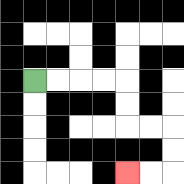{'start': '[1, 3]', 'end': '[5, 7]', 'path_directions': 'R,R,R,R,D,D,R,R,D,D,L,L', 'path_coordinates': '[[1, 3], [2, 3], [3, 3], [4, 3], [5, 3], [5, 4], [5, 5], [6, 5], [7, 5], [7, 6], [7, 7], [6, 7], [5, 7]]'}